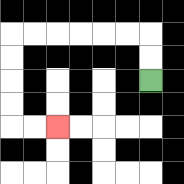{'start': '[6, 3]', 'end': '[2, 5]', 'path_directions': 'U,U,L,L,L,L,L,L,D,D,D,D,R,R', 'path_coordinates': '[[6, 3], [6, 2], [6, 1], [5, 1], [4, 1], [3, 1], [2, 1], [1, 1], [0, 1], [0, 2], [0, 3], [0, 4], [0, 5], [1, 5], [2, 5]]'}